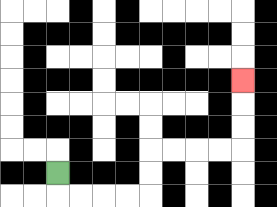{'start': '[2, 7]', 'end': '[10, 3]', 'path_directions': 'D,R,R,R,R,U,U,R,R,R,R,U,U,U', 'path_coordinates': '[[2, 7], [2, 8], [3, 8], [4, 8], [5, 8], [6, 8], [6, 7], [6, 6], [7, 6], [8, 6], [9, 6], [10, 6], [10, 5], [10, 4], [10, 3]]'}